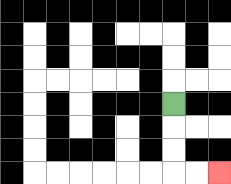{'start': '[7, 4]', 'end': '[9, 7]', 'path_directions': 'D,D,D,R,R', 'path_coordinates': '[[7, 4], [7, 5], [7, 6], [7, 7], [8, 7], [9, 7]]'}